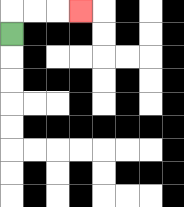{'start': '[0, 1]', 'end': '[3, 0]', 'path_directions': 'U,R,R,R', 'path_coordinates': '[[0, 1], [0, 0], [1, 0], [2, 0], [3, 0]]'}